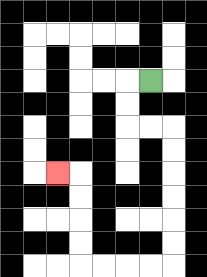{'start': '[6, 3]', 'end': '[2, 7]', 'path_directions': 'L,D,D,R,R,D,D,D,D,D,D,L,L,L,L,U,U,U,U,L', 'path_coordinates': '[[6, 3], [5, 3], [5, 4], [5, 5], [6, 5], [7, 5], [7, 6], [7, 7], [7, 8], [7, 9], [7, 10], [7, 11], [6, 11], [5, 11], [4, 11], [3, 11], [3, 10], [3, 9], [3, 8], [3, 7], [2, 7]]'}